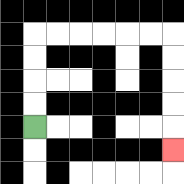{'start': '[1, 5]', 'end': '[7, 6]', 'path_directions': 'U,U,U,U,R,R,R,R,R,R,D,D,D,D,D', 'path_coordinates': '[[1, 5], [1, 4], [1, 3], [1, 2], [1, 1], [2, 1], [3, 1], [4, 1], [5, 1], [6, 1], [7, 1], [7, 2], [7, 3], [7, 4], [7, 5], [7, 6]]'}